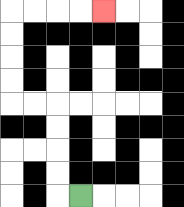{'start': '[3, 8]', 'end': '[4, 0]', 'path_directions': 'L,U,U,U,U,L,L,U,U,U,U,R,R,R,R', 'path_coordinates': '[[3, 8], [2, 8], [2, 7], [2, 6], [2, 5], [2, 4], [1, 4], [0, 4], [0, 3], [0, 2], [0, 1], [0, 0], [1, 0], [2, 0], [3, 0], [4, 0]]'}